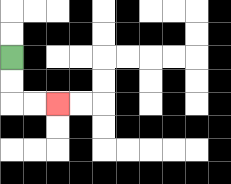{'start': '[0, 2]', 'end': '[2, 4]', 'path_directions': 'D,D,R,R', 'path_coordinates': '[[0, 2], [0, 3], [0, 4], [1, 4], [2, 4]]'}